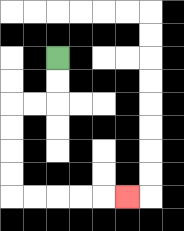{'start': '[2, 2]', 'end': '[5, 8]', 'path_directions': 'D,D,L,L,D,D,D,D,R,R,R,R,R', 'path_coordinates': '[[2, 2], [2, 3], [2, 4], [1, 4], [0, 4], [0, 5], [0, 6], [0, 7], [0, 8], [1, 8], [2, 8], [3, 8], [4, 8], [5, 8]]'}